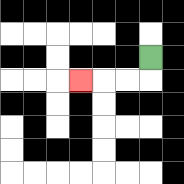{'start': '[6, 2]', 'end': '[3, 3]', 'path_directions': 'D,L,L,L', 'path_coordinates': '[[6, 2], [6, 3], [5, 3], [4, 3], [3, 3]]'}